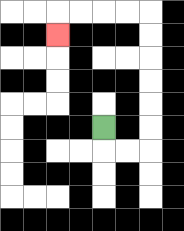{'start': '[4, 5]', 'end': '[2, 1]', 'path_directions': 'D,R,R,U,U,U,U,U,U,L,L,L,L,D', 'path_coordinates': '[[4, 5], [4, 6], [5, 6], [6, 6], [6, 5], [6, 4], [6, 3], [6, 2], [6, 1], [6, 0], [5, 0], [4, 0], [3, 0], [2, 0], [2, 1]]'}